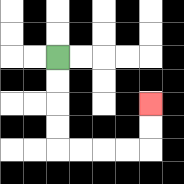{'start': '[2, 2]', 'end': '[6, 4]', 'path_directions': 'D,D,D,D,R,R,R,R,U,U', 'path_coordinates': '[[2, 2], [2, 3], [2, 4], [2, 5], [2, 6], [3, 6], [4, 6], [5, 6], [6, 6], [6, 5], [6, 4]]'}